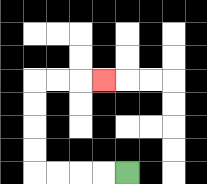{'start': '[5, 7]', 'end': '[4, 3]', 'path_directions': 'L,L,L,L,U,U,U,U,R,R,R', 'path_coordinates': '[[5, 7], [4, 7], [3, 7], [2, 7], [1, 7], [1, 6], [1, 5], [1, 4], [1, 3], [2, 3], [3, 3], [4, 3]]'}